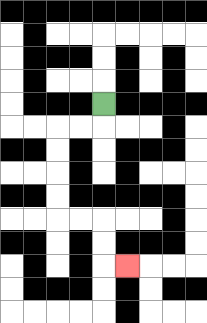{'start': '[4, 4]', 'end': '[5, 11]', 'path_directions': 'D,L,L,D,D,D,D,R,R,D,D,R', 'path_coordinates': '[[4, 4], [4, 5], [3, 5], [2, 5], [2, 6], [2, 7], [2, 8], [2, 9], [3, 9], [4, 9], [4, 10], [4, 11], [5, 11]]'}